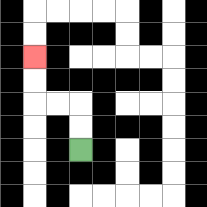{'start': '[3, 6]', 'end': '[1, 2]', 'path_directions': 'U,U,L,L,U,U', 'path_coordinates': '[[3, 6], [3, 5], [3, 4], [2, 4], [1, 4], [1, 3], [1, 2]]'}